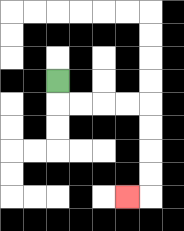{'start': '[2, 3]', 'end': '[5, 8]', 'path_directions': 'D,R,R,R,R,D,D,D,D,L', 'path_coordinates': '[[2, 3], [2, 4], [3, 4], [4, 4], [5, 4], [6, 4], [6, 5], [6, 6], [6, 7], [6, 8], [5, 8]]'}